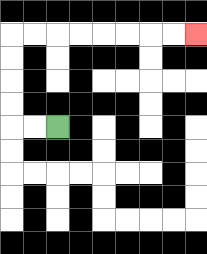{'start': '[2, 5]', 'end': '[8, 1]', 'path_directions': 'L,L,U,U,U,U,R,R,R,R,R,R,R,R', 'path_coordinates': '[[2, 5], [1, 5], [0, 5], [0, 4], [0, 3], [0, 2], [0, 1], [1, 1], [2, 1], [3, 1], [4, 1], [5, 1], [6, 1], [7, 1], [8, 1]]'}